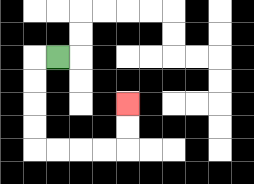{'start': '[2, 2]', 'end': '[5, 4]', 'path_directions': 'L,D,D,D,D,R,R,R,R,U,U', 'path_coordinates': '[[2, 2], [1, 2], [1, 3], [1, 4], [1, 5], [1, 6], [2, 6], [3, 6], [4, 6], [5, 6], [5, 5], [5, 4]]'}